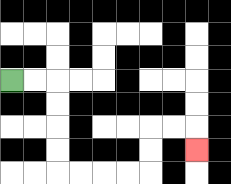{'start': '[0, 3]', 'end': '[8, 6]', 'path_directions': 'R,R,D,D,D,D,R,R,R,R,U,U,R,R,D', 'path_coordinates': '[[0, 3], [1, 3], [2, 3], [2, 4], [2, 5], [2, 6], [2, 7], [3, 7], [4, 7], [5, 7], [6, 7], [6, 6], [6, 5], [7, 5], [8, 5], [8, 6]]'}